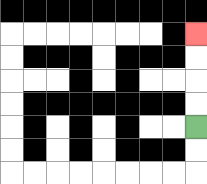{'start': '[8, 5]', 'end': '[8, 1]', 'path_directions': 'U,U,U,U', 'path_coordinates': '[[8, 5], [8, 4], [8, 3], [8, 2], [8, 1]]'}